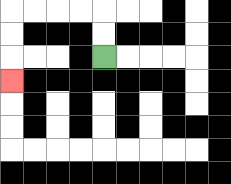{'start': '[4, 2]', 'end': '[0, 3]', 'path_directions': 'U,U,L,L,L,L,D,D,D', 'path_coordinates': '[[4, 2], [4, 1], [4, 0], [3, 0], [2, 0], [1, 0], [0, 0], [0, 1], [0, 2], [0, 3]]'}